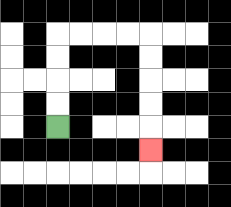{'start': '[2, 5]', 'end': '[6, 6]', 'path_directions': 'U,U,U,U,R,R,R,R,D,D,D,D,D', 'path_coordinates': '[[2, 5], [2, 4], [2, 3], [2, 2], [2, 1], [3, 1], [4, 1], [5, 1], [6, 1], [6, 2], [6, 3], [6, 4], [6, 5], [6, 6]]'}